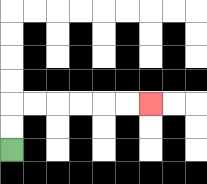{'start': '[0, 6]', 'end': '[6, 4]', 'path_directions': 'U,U,R,R,R,R,R,R', 'path_coordinates': '[[0, 6], [0, 5], [0, 4], [1, 4], [2, 4], [3, 4], [4, 4], [5, 4], [6, 4]]'}